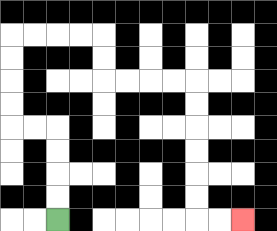{'start': '[2, 9]', 'end': '[10, 9]', 'path_directions': 'U,U,U,U,L,L,U,U,U,U,R,R,R,R,D,D,R,R,R,R,D,D,D,D,D,D,R,R', 'path_coordinates': '[[2, 9], [2, 8], [2, 7], [2, 6], [2, 5], [1, 5], [0, 5], [0, 4], [0, 3], [0, 2], [0, 1], [1, 1], [2, 1], [3, 1], [4, 1], [4, 2], [4, 3], [5, 3], [6, 3], [7, 3], [8, 3], [8, 4], [8, 5], [8, 6], [8, 7], [8, 8], [8, 9], [9, 9], [10, 9]]'}